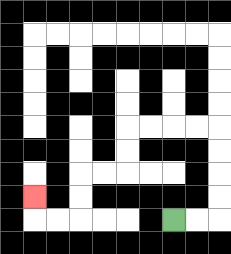{'start': '[7, 9]', 'end': '[1, 8]', 'path_directions': 'R,R,U,U,U,U,L,L,L,L,D,D,L,L,D,D,L,L,U', 'path_coordinates': '[[7, 9], [8, 9], [9, 9], [9, 8], [9, 7], [9, 6], [9, 5], [8, 5], [7, 5], [6, 5], [5, 5], [5, 6], [5, 7], [4, 7], [3, 7], [3, 8], [3, 9], [2, 9], [1, 9], [1, 8]]'}